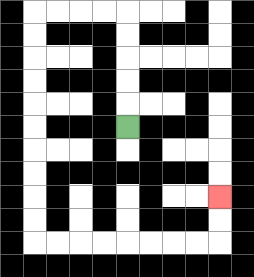{'start': '[5, 5]', 'end': '[9, 8]', 'path_directions': 'U,U,U,U,U,L,L,L,L,D,D,D,D,D,D,D,D,D,D,R,R,R,R,R,R,R,R,U,U', 'path_coordinates': '[[5, 5], [5, 4], [5, 3], [5, 2], [5, 1], [5, 0], [4, 0], [3, 0], [2, 0], [1, 0], [1, 1], [1, 2], [1, 3], [1, 4], [1, 5], [1, 6], [1, 7], [1, 8], [1, 9], [1, 10], [2, 10], [3, 10], [4, 10], [5, 10], [6, 10], [7, 10], [8, 10], [9, 10], [9, 9], [9, 8]]'}